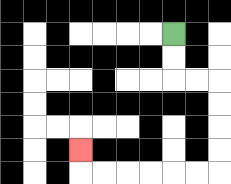{'start': '[7, 1]', 'end': '[3, 6]', 'path_directions': 'D,D,R,R,D,D,D,D,L,L,L,L,L,L,U', 'path_coordinates': '[[7, 1], [7, 2], [7, 3], [8, 3], [9, 3], [9, 4], [9, 5], [9, 6], [9, 7], [8, 7], [7, 7], [6, 7], [5, 7], [4, 7], [3, 7], [3, 6]]'}